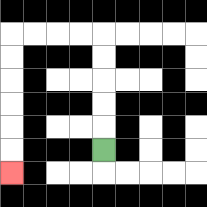{'start': '[4, 6]', 'end': '[0, 7]', 'path_directions': 'U,U,U,U,U,L,L,L,L,D,D,D,D,D,D', 'path_coordinates': '[[4, 6], [4, 5], [4, 4], [4, 3], [4, 2], [4, 1], [3, 1], [2, 1], [1, 1], [0, 1], [0, 2], [0, 3], [0, 4], [0, 5], [0, 6], [0, 7]]'}